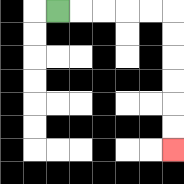{'start': '[2, 0]', 'end': '[7, 6]', 'path_directions': 'R,R,R,R,R,D,D,D,D,D,D', 'path_coordinates': '[[2, 0], [3, 0], [4, 0], [5, 0], [6, 0], [7, 0], [7, 1], [7, 2], [7, 3], [7, 4], [7, 5], [7, 6]]'}